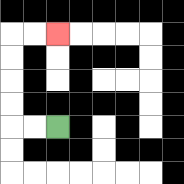{'start': '[2, 5]', 'end': '[2, 1]', 'path_directions': 'L,L,U,U,U,U,R,R', 'path_coordinates': '[[2, 5], [1, 5], [0, 5], [0, 4], [0, 3], [0, 2], [0, 1], [1, 1], [2, 1]]'}